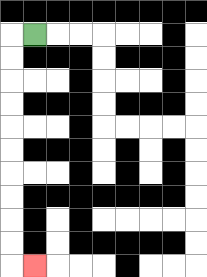{'start': '[1, 1]', 'end': '[1, 11]', 'path_directions': 'L,D,D,D,D,D,D,D,D,D,D,R', 'path_coordinates': '[[1, 1], [0, 1], [0, 2], [0, 3], [0, 4], [0, 5], [0, 6], [0, 7], [0, 8], [0, 9], [0, 10], [0, 11], [1, 11]]'}